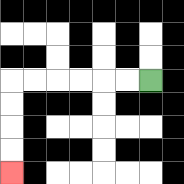{'start': '[6, 3]', 'end': '[0, 7]', 'path_directions': 'L,L,L,L,L,L,D,D,D,D', 'path_coordinates': '[[6, 3], [5, 3], [4, 3], [3, 3], [2, 3], [1, 3], [0, 3], [0, 4], [0, 5], [0, 6], [0, 7]]'}